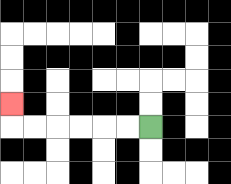{'start': '[6, 5]', 'end': '[0, 4]', 'path_directions': 'L,L,L,L,L,L,U', 'path_coordinates': '[[6, 5], [5, 5], [4, 5], [3, 5], [2, 5], [1, 5], [0, 5], [0, 4]]'}